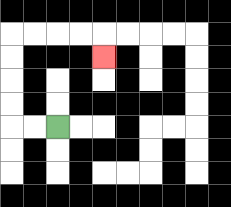{'start': '[2, 5]', 'end': '[4, 2]', 'path_directions': 'L,L,U,U,U,U,R,R,R,R,D', 'path_coordinates': '[[2, 5], [1, 5], [0, 5], [0, 4], [0, 3], [0, 2], [0, 1], [1, 1], [2, 1], [3, 1], [4, 1], [4, 2]]'}